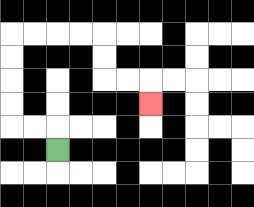{'start': '[2, 6]', 'end': '[6, 4]', 'path_directions': 'U,L,L,U,U,U,U,R,R,R,R,D,D,R,R,D', 'path_coordinates': '[[2, 6], [2, 5], [1, 5], [0, 5], [0, 4], [0, 3], [0, 2], [0, 1], [1, 1], [2, 1], [3, 1], [4, 1], [4, 2], [4, 3], [5, 3], [6, 3], [6, 4]]'}